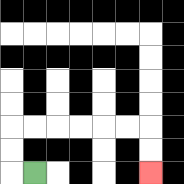{'start': '[1, 7]', 'end': '[6, 7]', 'path_directions': 'L,U,U,R,R,R,R,R,R,D,D', 'path_coordinates': '[[1, 7], [0, 7], [0, 6], [0, 5], [1, 5], [2, 5], [3, 5], [4, 5], [5, 5], [6, 5], [6, 6], [6, 7]]'}